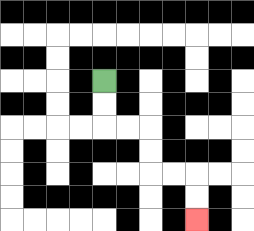{'start': '[4, 3]', 'end': '[8, 9]', 'path_directions': 'D,D,R,R,D,D,R,R,D,D', 'path_coordinates': '[[4, 3], [4, 4], [4, 5], [5, 5], [6, 5], [6, 6], [6, 7], [7, 7], [8, 7], [8, 8], [8, 9]]'}